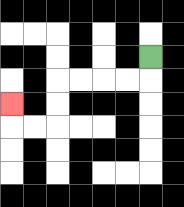{'start': '[6, 2]', 'end': '[0, 4]', 'path_directions': 'D,L,L,L,L,D,D,L,L,U', 'path_coordinates': '[[6, 2], [6, 3], [5, 3], [4, 3], [3, 3], [2, 3], [2, 4], [2, 5], [1, 5], [0, 5], [0, 4]]'}